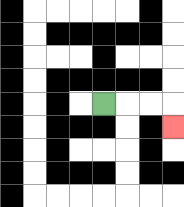{'start': '[4, 4]', 'end': '[7, 5]', 'path_directions': 'R,R,R,D', 'path_coordinates': '[[4, 4], [5, 4], [6, 4], [7, 4], [7, 5]]'}